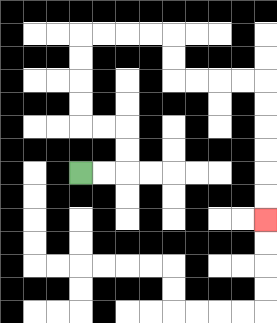{'start': '[3, 7]', 'end': '[11, 9]', 'path_directions': 'R,R,U,U,L,L,U,U,U,U,R,R,R,R,D,D,R,R,R,R,D,D,D,D,D,D', 'path_coordinates': '[[3, 7], [4, 7], [5, 7], [5, 6], [5, 5], [4, 5], [3, 5], [3, 4], [3, 3], [3, 2], [3, 1], [4, 1], [5, 1], [6, 1], [7, 1], [7, 2], [7, 3], [8, 3], [9, 3], [10, 3], [11, 3], [11, 4], [11, 5], [11, 6], [11, 7], [11, 8], [11, 9]]'}